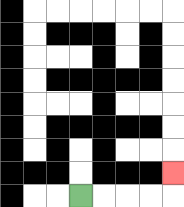{'start': '[3, 8]', 'end': '[7, 7]', 'path_directions': 'R,R,R,R,U', 'path_coordinates': '[[3, 8], [4, 8], [5, 8], [6, 8], [7, 8], [7, 7]]'}